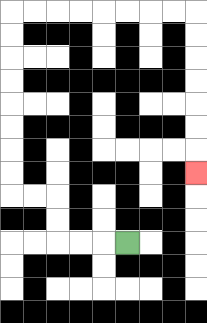{'start': '[5, 10]', 'end': '[8, 7]', 'path_directions': 'L,L,L,U,U,L,L,U,U,U,U,U,U,U,U,R,R,R,R,R,R,R,R,D,D,D,D,D,D,D', 'path_coordinates': '[[5, 10], [4, 10], [3, 10], [2, 10], [2, 9], [2, 8], [1, 8], [0, 8], [0, 7], [0, 6], [0, 5], [0, 4], [0, 3], [0, 2], [0, 1], [0, 0], [1, 0], [2, 0], [3, 0], [4, 0], [5, 0], [6, 0], [7, 0], [8, 0], [8, 1], [8, 2], [8, 3], [8, 4], [8, 5], [8, 6], [8, 7]]'}